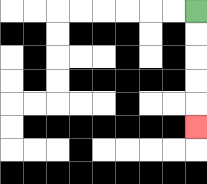{'start': '[8, 0]', 'end': '[8, 5]', 'path_directions': 'D,D,D,D,D', 'path_coordinates': '[[8, 0], [8, 1], [8, 2], [8, 3], [8, 4], [8, 5]]'}